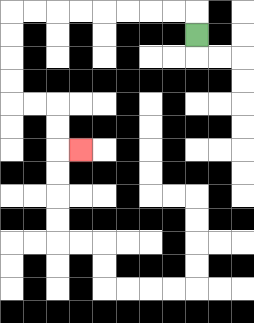{'start': '[8, 1]', 'end': '[3, 6]', 'path_directions': 'U,L,L,L,L,L,L,L,L,D,D,D,D,R,R,D,D,R', 'path_coordinates': '[[8, 1], [8, 0], [7, 0], [6, 0], [5, 0], [4, 0], [3, 0], [2, 0], [1, 0], [0, 0], [0, 1], [0, 2], [0, 3], [0, 4], [1, 4], [2, 4], [2, 5], [2, 6], [3, 6]]'}